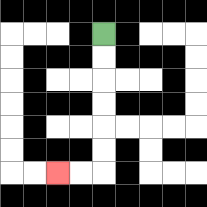{'start': '[4, 1]', 'end': '[2, 7]', 'path_directions': 'D,D,D,D,D,D,L,L', 'path_coordinates': '[[4, 1], [4, 2], [4, 3], [4, 4], [4, 5], [4, 6], [4, 7], [3, 7], [2, 7]]'}